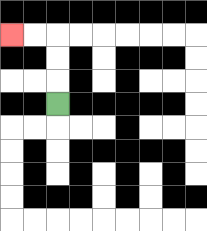{'start': '[2, 4]', 'end': '[0, 1]', 'path_directions': 'U,U,U,L,L', 'path_coordinates': '[[2, 4], [2, 3], [2, 2], [2, 1], [1, 1], [0, 1]]'}